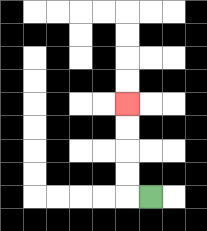{'start': '[6, 8]', 'end': '[5, 4]', 'path_directions': 'L,U,U,U,U', 'path_coordinates': '[[6, 8], [5, 8], [5, 7], [5, 6], [5, 5], [5, 4]]'}